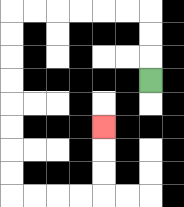{'start': '[6, 3]', 'end': '[4, 5]', 'path_directions': 'U,U,U,L,L,L,L,L,L,D,D,D,D,D,D,D,D,R,R,R,R,U,U,U', 'path_coordinates': '[[6, 3], [6, 2], [6, 1], [6, 0], [5, 0], [4, 0], [3, 0], [2, 0], [1, 0], [0, 0], [0, 1], [0, 2], [0, 3], [0, 4], [0, 5], [0, 6], [0, 7], [0, 8], [1, 8], [2, 8], [3, 8], [4, 8], [4, 7], [4, 6], [4, 5]]'}